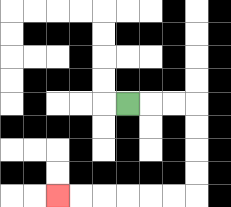{'start': '[5, 4]', 'end': '[2, 8]', 'path_directions': 'R,R,R,D,D,D,D,L,L,L,L,L,L', 'path_coordinates': '[[5, 4], [6, 4], [7, 4], [8, 4], [8, 5], [8, 6], [8, 7], [8, 8], [7, 8], [6, 8], [5, 8], [4, 8], [3, 8], [2, 8]]'}